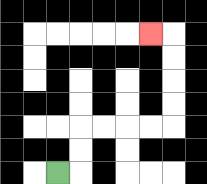{'start': '[2, 7]', 'end': '[6, 1]', 'path_directions': 'R,U,U,R,R,R,R,U,U,U,U,L', 'path_coordinates': '[[2, 7], [3, 7], [3, 6], [3, 5], [4, 5], [5, 5], [6, 5], [7, 5], [7, 4], [7, 3], [7, 2], [7, 1], [6, 1]]'}